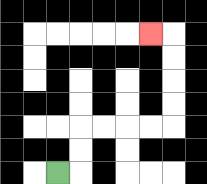{'start': '[2, 7]', 'end': '[6, 1]', 'path_directions': 'R,U,U,R,R,R,R,U,U,U,U,L', 'path_coordinates': '[[2, 7], [3, 7], [3, 6], [3, 5], [4, 5], [5, 5], [6, 5], [7, 5], [7, 4], [7, 3], [7, 2], [7, 1], [6, 1]]'}